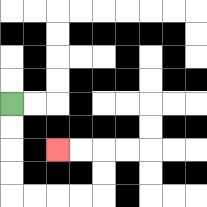{'start': '[0, 4]', 'end': '[2, 6]', 'path_directions': 'D,D,D,D,R,R,R,R,U,U,L,L', 'path_coordinates': '[[0, 4], [0, 5], [0, 6], [0, 7], [0, 8], [1, 8], [2, 8], [3, 8], [4, 8], [4, 7], [4, 6], [3, 6], [2, 6]]'}